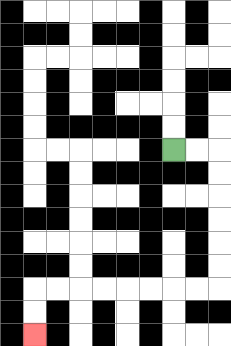{'start': '[7, 6]', 'end': '[1, 14]', 'path_directions': 'R,R,D,D,D,D,D,D,L,L,L,L,L,L,L,L,D,D', 'path_coordinates': '[[7, 6], [8, 6], [9, 6], [9, 7], [9, 8], [9, 9], [9, 10], [9, 11], [9, 12], [8, 12], [7, 12], [6, 12], [5, 12], [4, 12], [3, 12], [2, 12], [1, 12], [1, 13], [1, 14]]'}